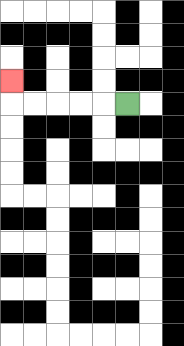{'start': '[5, 4]', 'end': '[0, 3]', 'path_directions': 'L,L,L,L,L,U', 'path_coordinates': '[[5, 4], [4, 4], [3, 4], [2, 4], [1, 4], [0, 4], [0, 3]]'}